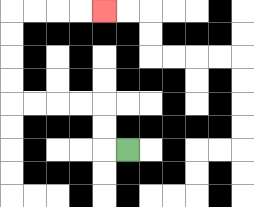{'start': '[5, 6]', 'end': '[4, 0]', 'path_directions': 'L,U,U,L,L,L,L,U,U,U,U,R,R,R,R', 'path_coordinates': '[[5, 6], [4, 6], [4, 5], [4, 4], [3, 4], [2, 4], [1, 4], [0, 4], [0, 3], [0, 2], [0, 1], [0, 0], [1, 0], [2, 0], [3, 0], [4, 0]]'}